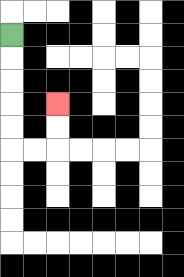{'start': '[0, 1]', 'end': '[2, 4]', 'path_directions': 'D,D,D,D,D,R,R,U,U', 'path_coordinates': '[[0, 1], [0, 2], [0, 3], [0, 4], [0, 5], [0, 6], [1, 6], [2, 6], [2, 5], [2, 4]]'}